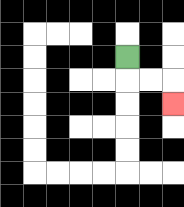{'start': '[5, 2]', 'end': '[7, 4]', 'path_directions': 'D,R,R,D', 'path_coordinates': '[[5, 2], [5, 3], [6, 3], [7, 3], [7, 4]]'}